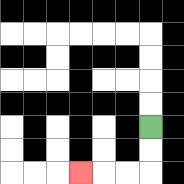{'start': '[6, 5]', 'end': '[3, 7]', 'path_directions': 'D,D,L,L,L', 'path_coordinates': '[[6, 5], [6, 6], [6, 7], [5, 7], [4, 7], [3, 7]]'}